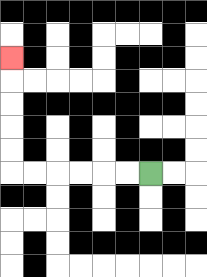{'start': '[6, 7]', 'end': '[0, 2]', 'path_directions': 'L,L,L,L,L,L,U,U,U,U,U', 'path_coordinates': '[[6, 7], [5, 7], [4, 7], [3, 7], [2, 7], [1, 7], [0, 7], [0, 6], [0, 5], [0, 4], [0, 3], [0, 2]]'}